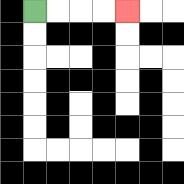{'start': '[1, 0]', 'end': '[5, 0]', 'path_directions': 'R,R,R,R', 'path_coordinates': '[[1, 0], [2, 0], [3, 0], [4, 0], [5, 0]]'}